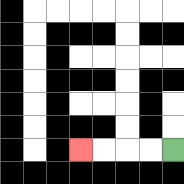{'start': '[7, 6]', 'end': '[3, 6]', 'path_directions': 'L,L,L,L', 'path_coordinates': '[[7, 6], [6, 6], [5, 6], [4, 6], [3, 6]]'}